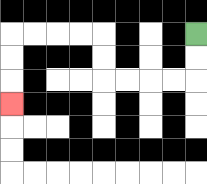{'start': '[8, 1]', 'end': '[0, 4]', 'path_directions': 'D,D,L,L,L,L,U,U,L,L,L,L,D,D,D', 'path_coordinates': '[[8, 1], [8, 2], [8, 3], [7, 3], [6, 3], [5, 3], [4, 3], [4, 2], [4, 1], [3, 1], [2, 1], [1, 1], [0, 1], [0, 2], [0, 3], [0, 4]]'}